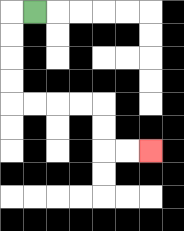{'start': '[1, 0]', 'end': '[6, 6]', 'path_directions': 'L,D,D,D,D,R,R,R,R,D,D,R,R', 'path_coordinates': '[[1, 0], [0, 0], [0, 1], [0, 2], [0, 3], [0, 4], [1, 4], [2, 4], [3, 4], [4, 4], [4, 5], [4, 6], [5, 6], [6, 6]]'}